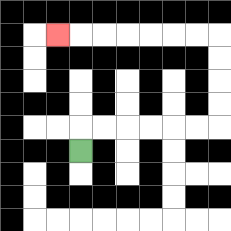{'start': '[3, 6]', 'end': '[2, 1]', 'path_directions': 'U,R,R,R,R,R,R,U,U,U,U,L,L,L,L,L,L,L', 'path_coordinates': '[[3, 6], [3, 5], [4, 5], [5, 5], [6, 5], [7, 5], [8, 5], [9, 5], [9, 4], [9, 3], [9, 2], [9, 1], [8, 1], [7, 1], [6, 1], [5, 1], [4, 1], [3, 1], [2, 1]]'}